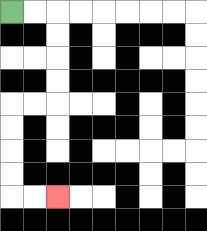{'start': '[0, 0]', 'end': '[2, 8]', 'path_directions': 'R,R,D,D,D,D,L,L,D,D,D,D,R,R', 'path_coordinates': '[[0, 0], [1, 0], [2, 0], [2, 1], [2, 2], [2, 3], [2, 4], [1, 4], [0, 4], [0, 5], [0, 6], [0, 7], [0, 8], [1, 8], [2, 8]]'}